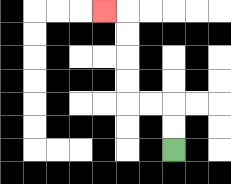{'start': '[7, 6]', 'end': '[4, 0]', 'path_directions': 'U,U,L,L,U,U,U,U,L', 'path_coordinates': '[[7, 6], [7, 5], [7, 4], [6, 4], [5, 4], [5, 3], [5, 2], [5, 1], [5, 0], [4, 0]]'}